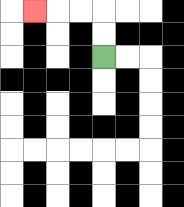{'start': '[4, 2]', 'end': '[1, 0]', 'path_directions': 'U,U,L,L,L', 'path_coordinates': '[[4, 2], [4, 1], [4, 0], [3, 0], [2, 0], [1, 0]]'}